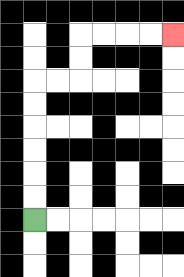{'start': '[1, 9]', 'end': '[7, 1]', 'path_directions': 'U,U,U,U,U,U,R,R,U,U,R,R,R,R', 'path_coordinates': '[[1, 9], [1, 8], [1, 7], [1, 6], [1, 5], [1, 4], [1, 3], [2, 3], [3, 3], [3, 2], [3, 1], [4, 1], [5, 1], [6, 1], [7, 1]]'}